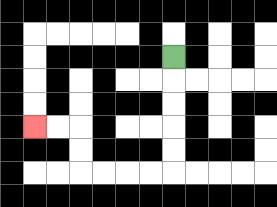{'start': '[7, 2]', 'end': '[1, 5]', 'path_directions': 'D,D,D,D,D,L,L,L,L,U,U,L,L', 'path_coordinates': '[[7, 2], [7, 3], [7, 4], [7, 5], [7, 6], [7, 7], [6, 7], [5, 7], [4, 7], [3, 7], [3, 6], [3, 5], [2, 5], [1, 5]]'}